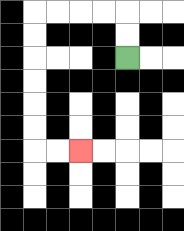{'start': '[5, 2]', 'end': '[3, 6]', 'path_directions': 'U,U,L,L,L,L,D,D,D,D,D,D,R,R', 'path_coordinates': '[[5, 2], [5, 1], [5, 0], [4, 0], [3, 0], [2, 0], [1, 0], [1, 1], [1, 2], [1, 3], [1, 4], [1, 5], [1, 6], [2, 6], [3, 6]]'}